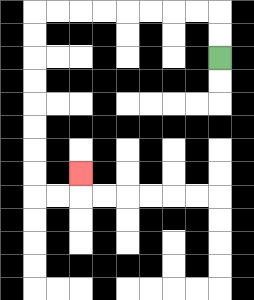{'start': '[9, 2]', 'end': '[3, 7]', 'path_directions': 'U,U,L,L,L,L,L,L,L,L,D,D,D,D,D,D,D,D,R,R,U', 'path_coordinates': '[[9, 2], [9, 1], [9, 0], [8, 0], [7, 0], [6, 0], [5, 0], [4, 0], [3, 0], [2, 0], [1, 0], [1, 1], [1, 2], [1, 3], [1, 4], [1, 5], [1, 6], [1, 7], [1, 8], [2, 8], [3, 8], [3, 7]]'}